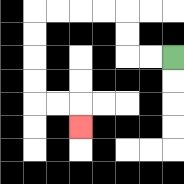{'start': '[7, 2]', 'end': '[3, 5]', 'path_directions': 'L,L,U,U,L,L,L,L,D,D,D,D,R,R,D', 'path_coordinates': '[[7, 2], [6, 2], [5, 2], [5, 1], [5, 0], [4, 0], [3, 0], [2, 0], [1, 0], [1, 1], [1, 2], [1, 3], [1, 4], [2, 4], [3, 4], [3, 5]]'}